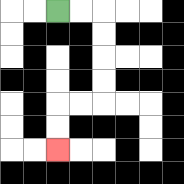{'start': '[2, 0]', 'end': '[2, 6]', 'path_directions': 'R,R,D,D,D,D,L,L,D,D', 'path_coordinates': '[[2, 0], [3, 0], [4, 0], [4, 1], [4, 2], [4, 3], [4, 4], [3, 4], [2, 4], [2, 5], [2, 6]]'}